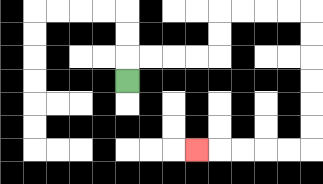{'start': '[5, 3]', 'end': '[8, 6]', 'path_directions': 'U,R,R,R,R,U,U,R,R,R,R,D,D,D,D,D,D,L,L,L,L,L', 'path_coordinates': '[[5, 3], [5, 2], [6, 2], [7, 2], [8, 2], [9, 2], [9, 1], [9, 0], [10, 0], [11, 0], [12, 0], [13, 0], [13, 1], [13, 2], [13, 3], [13, 4], [13, 5], [13, 6], [12, 6], [11, 6], [10, 6], [9, 6], [8, 6]]'}